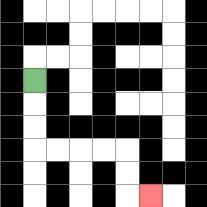{'start': '[1, 3]', 'end': '[6, 8]', 'path_directions': 'D,D,D,R,R,R,R,D,D,R', 'path_coordinates': '[[1, 3], [1, 4], [1, 5], [1, 6], [2, 6], [3, 6], [4, 6], [5, 6], [5, 7], [5, 8], [6, 8]]'}